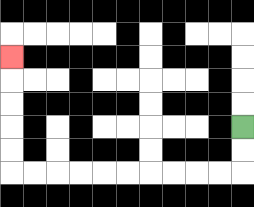{'start': '[10, 5]', 'end': '[0, 2]', 'path_directions': 'D,D,L,L,L,L,L,L,L,L,L,L,U,U,U,U,U', 'path_coordinates': '[[10, 5], [10, 6], [10, 7], [9, 7], [8, 7], [7, 7], [6, 7], [5, 7], [4, 7], [3, 7], [2, 7], [1, 7], [0, 7], [0, 6], [0, 5], [0, 4], [0, 3], [0, 2]]'}